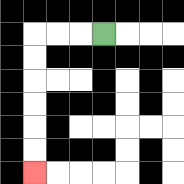{'start': '[4, 1]', 'end': '[1, 7]', 'path_directions': 'L,L,L,D,D,D,D,D,D', 'path_coordinates': '[[4, 1], [3, 1], [2, 1], [1, 1], [1, 2], [1, 3], [1, 4], [1, 5], [1, 6], [1, 7]]'}